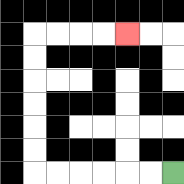{'start': '[7, 7]', 'end': '[5, 1]', 'path_directions': 'L,L,L,L,L,L,U,U,U,U,U,U,R,R,R,R', 'path_coordinates': '[[7, 7], [6, 7], [5, 7], [4, 7], [3, 7], [2, 7], [1, 7], [1, 6], [1, 5], [1, 4], [1, 3], [1, 2], [1, 1], [2, 1], [3, 1], [4, 1], [5, 1]]'}